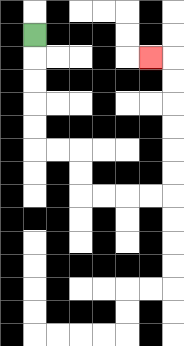{'start': '[1, 1]', 'end': '[6, 2]', 'path_directions': 'D,D,D,D,D,R,R,D,D,R,R,R,R,U,U,U,U,U,U,L', 'path_coordinates': '[[1, 1], [1, 2], [1, 3], [1, 4], [1, 5], [1, 6], [2, 6], [3, 6], [3, 7], [3, 8], [4, 8], [5, 8], [6, 8], [7, 8], [7, 7], [7, 6], [7, 5], [7, 4], [7, 3], [7, 2], [6, 2]]'}